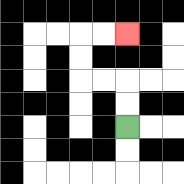{'start': '[5, 5]', 'end': '[5, 1]', 'path_directions': 'U,U,L,L,U,U,R,R', 'path_coordinates': '[[5, 5], [5, 4], [5, 3], [4, 3], [3, 3], [3, 2], [3, 1], [4, 1], [5, 1]]'}